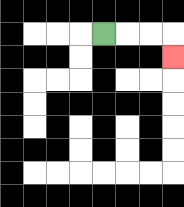{'start': '[4, 1]', 'end': '[7, 2]', 'path_directions': 'R,R,R,D', 'path_coordinates': '[[4, 1], [5, 1], [6, 1], [7, 1], [7, 2]]'}